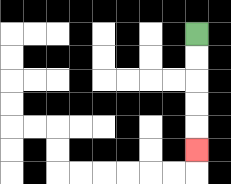{'start': '[8, 1]', 'end': '[8, 6]', 'path_directions': 'D,D,D,D,D', 'path_coordinates': '[[8, 1], [8, 2], [8, 3], [8, 4], [8, 5], [8, 6]]'}